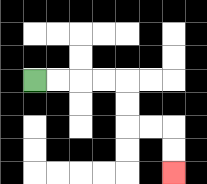{'start': '[1, 3]', 'end': '[7, 7]', 'path_directions': 'R,R,R,R,D,D,R,R,D,D', 'path_coordinates': '[[1, 3], [2, 3], [3, 3], [4, 3], [5, 3], [5, 4], [5, 5], [6, 5], [7, 5], [7, 6], [7, 7]]'}